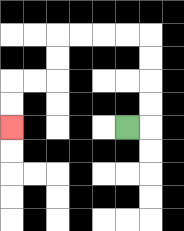{'start': '[5, 5]', 'end': '[0, 5]', 'path_directions': 'R,U,U,U,U,L,L,L,L,D,D,L,L,D,D', 'path_coordinates': '[[5, 5], [6, 5], [6, 4], [6, 3], [6, 2], [6, 1], [5, 1], [4, 1], [3, 1], [2, 1], [2, 2], [2, 3], [1, 3], [0, 3], [0, 4], [0, 5]]'}